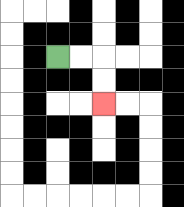{'start': '[2, 2]', 'end': '[4, 4]', 'path_directions': 'R,R,D,D', 'path_coordinates': '[[2, 2], [3, 2], [4, 2], [4, 3], [4, 4]]'}